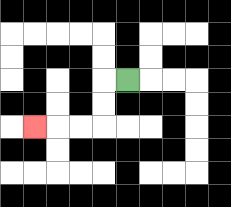{'start': '[5, 3]', 'end': '[1, 5]', 'path_directions': 'L,D,D,L,L,L', 'path_coordinates': '[[5, 3], [4, 3], [4, 4], [4, 5], [3, 5], [2, 5], [1, 5]]'}